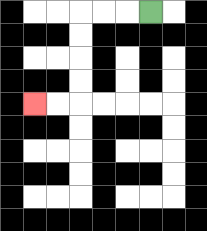{'start': '[6, 0]', 'end': '[1, 4]', 'path_directions': 'L,L,L,D,D,D,D,L,L', 'path_coordinates': '[[6, 0], [5, 0], [4, 0], [3, 0], [3, 1], [3, 2], [3, 3], [3, 4], [2, 4], [1, 4]]'}